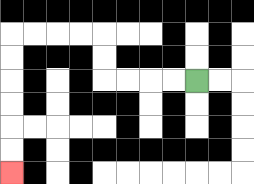{'start': '[8, 3]', 'end': '[0, 7]', 'path_directions': 'L,L,L,L,U,U,L,L,L,L,D,D,D,D,D,D', 'path_coordinates': '[[8, 3], [7, 3], [6, 3], [5, 3], [4, 3], [4, 2], [4, 1], [3, 1], [2, 1], [1, 1], [0, 1], [0, 2], [0, 3], [0, 4], [0, 5], [0, 6], [0, 7]]'}